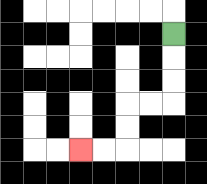{'start': '[7, 1]', 'end': '[3, 6]', 'path_directions': 'D,D,D,L,L,D,D,L,L', 'path_coordinates': '[[7, 1], [7, 2], [7, 3], [7, 4], [6, 4], [5, 4], [5, 5], [5, 6], [4, 6], [3, 6]]'}